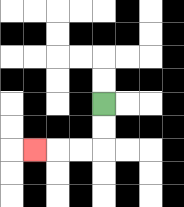{'start': '[4, 4]', 'end': '[1, 6]', 'path_directions': 'D,D,L,L,L', 'path_coordinates': '[[4, 4], [4, 5], [4, 6], [3, 6], [2, 6], [1, 6]]'}